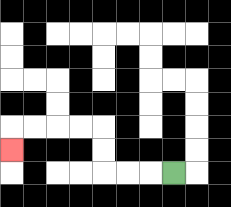{'start': '[7, 7]', 'end': '[0, 6]', 'path_directions': 'L,L,L,U,U,L,L,L,L,D', 'path_coordinates': '[[7, 7], [6, 7], [5, 7], [4, 7], [4, 6], [4, 5], [3, 5], [2, 5], [1, 5], [0, 5], [0, 6]]'}